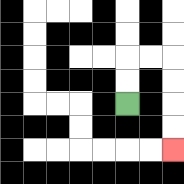{'start': '[5, 4]', 'end': '[7, 6]', 'path_directions': 'U,U,R,R,D,D,D,D', 'path_coordinates': '[[5, 4], [5, 3], [5, 2], [6, 2], [7, 2], [7, 3], [7, 4], [7, 5], [7, 6]]'}